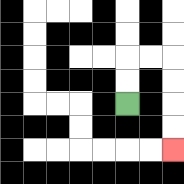{'start': '[5, 4]', 'end': '[7, 6]', 'path_directions': 'U,U,R,R,D,D,D,D', 'path_coordinates': '[[5, 4], [5, 3], [5, 2], [6, 2], [7, 2], [7, 3], [7, 4], [7, 5], [7, 6]]'}